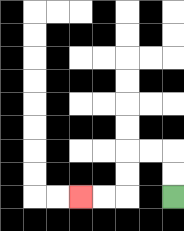{'start': '[7, 8]', 'end': '[3, 8]', 'path_directions': 'U,U,L,L,D,D,L,L', 'path_coordinates': '[[7, 8], [7, 7], [7, 6], [6, 6], [5, 6], [5, 7], [5, 8], [4, 8], [3, 8]]'}